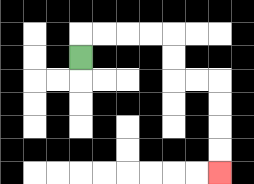{'start': '[3, 2]', 'end': '[9, 7]', 'path_directions': 'U,R,R,R,R,D,D,R,R,D,D,D,D', 'path_coordinates': '[[3, 2], [3, 1], [4, 1], [5, 1], [6, 1], [7, 1], [7, 2], [7, 3], [8, 3], [9, 3], [9, 4], [9, 5], [9, 6], [9, 7]]'}